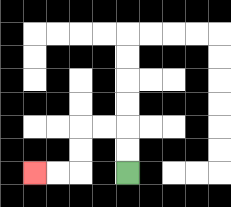{'start': '[5, 7]', 'end': '[1, 7]', 'path_directions': 'U,U,L,L,D,D,L,L', 'path_coordinates': '[[5, 7], [5, 6], [5, 5], [4, 5], [3, 5], [3, 6], [3, 7], [2, 7], [1, 7]]'}